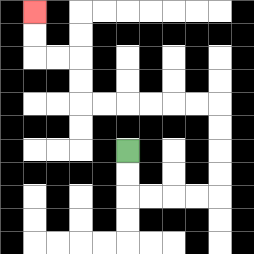{'start': '[5, 6]', 'end': '[1, 0]', 'path_directions': 'D,D,R,R,R,R,U,U,U,U,L,L,L,L,L,L,U,U,L,L,U,U', 'path_coordinates': '[[5, 6], [5, 7], [5, 8], [6, 8], [7, 8], [8, 8], [9, 8], [9, 7], [9, 6], [9, 5], [9, 4], [8, 4], [7, 4], [6, 4], [5, 4], [4, 4], [3, 4], [3, 3], [3, 2], [2, 2], [1, 2], [1, 1], [1, 0]]'}